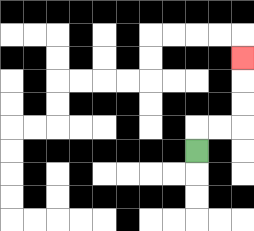{'start': '[8, 6]', 'end': '[10, 2]', 'path_directions': 'U,R,R,U,U,U', 'path_coordinates': '[[8, 6], [8, 5], [9, 5], [10, 5], [10, 4], [10, 3], [10, 2]]'}